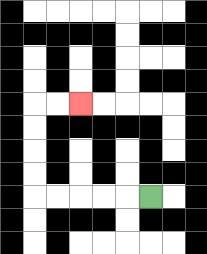{'start': '[6, 8]', 'end': '[3, 4]', 'path_directions': 'L,L,L,L,L,U,U,U,U,R,R', 'path_coordinates': '[[6, 8], [5, 8], [4, 8], [3, 8], [2, 8], [1, 8], [1, 7], [1, 6], [1, 5], [1, 4], [2, 4], [3, 4]]'}